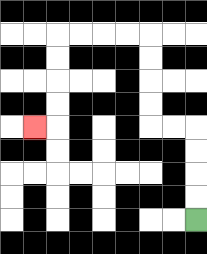{'start': '[8, 9]', 'end': '[1, 5]', 'path_directions': 'U,U,U,U,L,L,U,U,U,U,L,L,L,L,D,D,D,D,L', 'path_coordinates': '[[8, 9], [8, 8], [8, 7], [8, 6], [8, 5], [7, 5], [6, 5], [6, 4], [6, 3], [6, 2], [6, 1], [5, 1], [4, 1], [3, 1], [2, 1], [2, 2], [2, 3], [2, 4], [2, 5], [1, 5]]'}